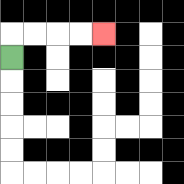{'start': '[0, 2]', 'end': '[4, 1]', 'path_directions': 'U,R,R,R,R', 'path_coordinates': '[[0, 2], [0, 1], [1, 1], [2, 1], [3, 1], [4, 1]]'}